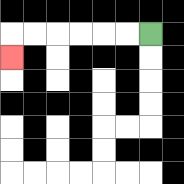{'start': '[6, 1]', 'end': '[0, 2]', 'path_directions': 'L,L,L,L,L,L,D', 'path_coordinates': '[[6, 1], [5, 1], [4, 1], [3, 1], [2, 1], [1, 1], [0, 1], [0, 2]]'}